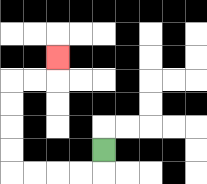{'start': '[4, 6]', 'end': '[2, 2]', 'path_directions': 'D,L,L,L,L,U,U,U,U,R,R,U', 'path_coordinates': '[[4, 6], [4, 7], [3, 7], [2, 7], [1, 7], [0, 7], [0, 6], [0, 5], [0, 4], [0, 3], [1, 3], [2, 3], [2, 2]]'}